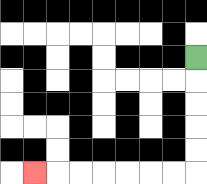{'start': '[8, 2]', 'end': '[1, 7]', 'path_directions': 'D,D,D,D,D,L,L,L,L,L,L,L', 'path_coordinates': '[[8, 2], [8, 3], [8, 4], [8, 5], [8, 6], [8, 7], [7, 7], [6, 7], [5, 7], [4, 7], [3, 7], [2, 7], [1, 7]]'}